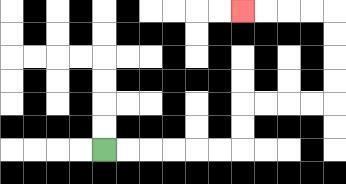{'start': '[4, 6]', 'end': '[10, 0]', 'path_directions': 'R,R,R,R,R,R,U,U,R,R,R,R,U,U,U,U,L,L,L,L', 'path_coordinates': '[[4, 6], [5, 6], [6, 6], [7, 6], [8, 6], [9, 6], [10, 6], [10, 5], [10, 4], [11, 4], [12, 4], [13, 4], [14, 4], [14, 3], [14, 2], [14, 1], [14, 0], [13, 0], [12, 0], [11, 0], [10, 0]]'}